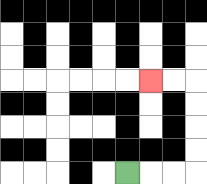{'start': '[5, 7]', 'end': '[6, 3]', 'path_directions': 'R,R,R,U,U,U,U,L,L', 'path_coordinates': '[[5, 7], [6, 7], [7, 7], [8, 7], [8, 6], [8, 5], [8, 4], [8, 3], [7, 3], [6, 3]]'}